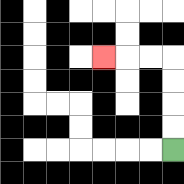{'start': '[7, 6]', 'end': '[4, 2]', 'path_directions': 'U,U,U,U,L,L,L', 'path_coordinates': '[[7, 6], [7, 5], [7, 4], [7, 3], [7, 2], [6, 2], [5, 2], [4, 2]]'}